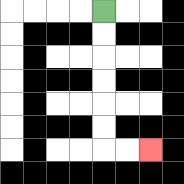{'start': '[4, 0]', 'end': '[6, 6]', 'path_directions': 'D,D,D,D,D,D,R,R', 'path_coordinates': '[[4, 0], [4, 1], [4, 2], [4, 3], [4, 4], [4, 5], [4, 6], [5, 6], [6, 6]]'}